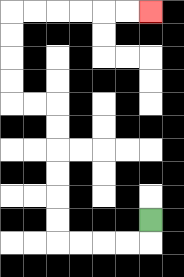{'start': '[6, 9]', 'end': '[6, 0]', 'path_directions': 'D,L,L,L,L,U,U,U,U,U,U,L,L,U,U,U,U,R,R,R,R,R,R', 'path_coordinates': '[[6, 9], [6, 10], [5, 10], [4, 10], [3, 10], [2, 10], [2, 9], [2, 8], [2, 7], [2, 6], [2, 5], [2, 4], [1, 4], [0, 4], [0, 3], [0, 2], [0, 1], [0, 0], [1, 0], [2, 0], [3, 0], [4, 0], [5, 0], [6, 0]]'}